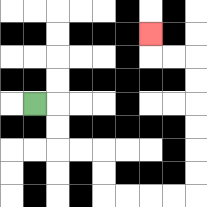{'start': '[1, 4]', 'end': '[6, 1]', 'path_directions': 'R,D,D,R,R,D,D,R,R,R,R,U,U,U,U,U,U,L,L,U', 'path_coordinates': '[[1, 4], [2, 4], [2, 5], [2, 6], [3, 6], [4, 6], [4, 7], [4, 8], [5, 8], [6, 8], [7, 8], [8, 8], [8, 7], [8, 6], [8, 5], [8, 4], [8, 3], [8, 2], [7, 2], [6, 2], [6, 1]]'}